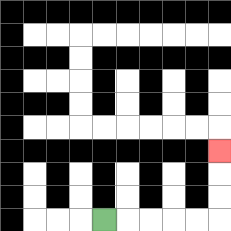{'start': '[4, 9]', 'end': '[9, 6]', 'path_directions': 'R,R,R,R,R,U,U,U', 'path_coordinates': '[[4, 9], [5, 9], [6, 9], [7, 9], [8, 9], [9, 9], [9, 8], [9, 7], [9, 6]]'}